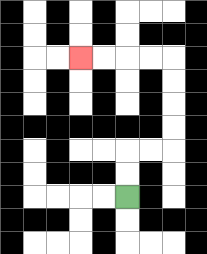{'start': '[5, 8]', 'end': '[3, 2]', 'path_directions': 'U,U,R,R,U,U,U,U,L,L,L,L', 'path_coordinates': '[[5, 8], [5, 7], [5, 6], [6, 6], [7, 6], [7, 5], [7, 4], [7, 3], [7, 2], [6, 2], [5, 2], [4, 2], [3, 2]]'}